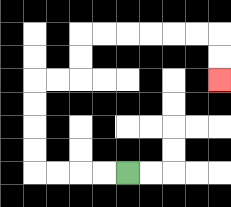{'start': '[5, 7]', 'end': '[9, 3]', 'path_directions': 'L,L,L,L,U,U,U,U,R,R,U,U,R,R,R,R,R,R,D,D', 'path_coordinates': '[[5, 7], [4, 7], [3, 7], [2, 7], [1, 7], [1, 6], [1, 5], [1, 4], [1, 3], [2, 3], [3, 3], [3, 2], [3, 1], [4, 1], [5, 1], [6, 1], [7, 1], [8, 1], [9, 1], [9, 2], [9, 3]]'}